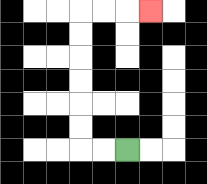{'start': '[5, 6]', 'end': '[6, 0]', 'path_directions': 'L,L,U,U,U,U,U,U,R,R,R', 'path_coordinates': '[[5, 6], [4, 6], [3, 6], [3, 5], [3, 4], [3, 3], [3, 2], [3, 1], [3, 0], [4, 0], [5, 0], [6, 0]]'}